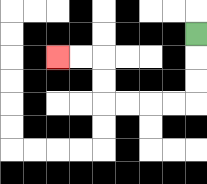{'start': '[8, 1]', 'end': '[2, 2]', 'path_directions': 'D,D,D,L,L,L,L,U,U,L,L', 'path_coordinates': '[[8, 1], [8, 2], [8, 3], [8, 4], [7, 4], [6, 4], [5, 4], [4, 4], [4, 3], [4, 2], [3, 2], [2, 2]]'}